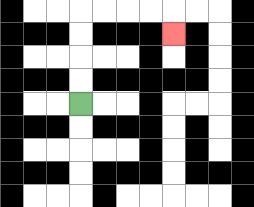{'start': '[3, 4]', 'end': '[7, 1]', 'path_directions': 'U,U,U,U,R,R,R,R,D', 'path_coordinates': '[[3, 4], [3, 3], [3, 2], [3, 1], [3, 0], [4, 0], [5, 0], [6, 0], [7, 0], [7, 1]]'}